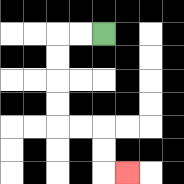{'start': '[4, 1]', 'end': '[5, 7]', 'path_directions': 'L,L,D,D,D,D,R,R,D,D,R', 'path_coordinates': '[[4, 1], [3, 1], [2, 1], [2, 2], [2, 3], [2, 4], [2, 5], [3, 5], [4, 5], [4, 6], [4, 7], [5, 7]]'}